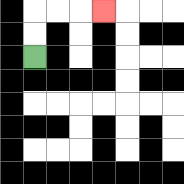{'start': '[1, 2]', 'end': '[4, 0]', 'path_directions': 'U,U,R,R,R', 'path_coordinates': '[[1, 2], [1, 1], [1, 0], [2, 0], [3, 0], [4, 0]]'}